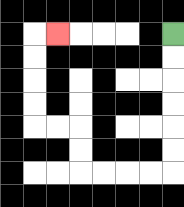{'start': '[7, 1]', 'end': '[2, 1]', 'path_directions': 'D,D,D,D,D,D,L,L,L,L,U,U,L,L,U,U,U,U,R', 'path_coordinates': '[[7, 1], [7, 2], [7, 3], [7, 4], [7, 5], [7, 6], [7, 7], [6, 7], [5, 7], [4, 7], [3, 7], [3, 6], [3, 5], [2, 5], [1, 5], [1, 4], [1, 3], [1, 2], [1, 1], [2, 1]]'}